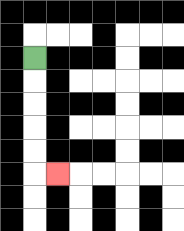{'start': '[1, 2]', 'end': '[2, 7]', 'path_directions': 'D,D,D,D,D,R', 'path_coordinates': '[[1, 2], [1, 3], [1, 4], [1, 5], [1, 6], [1, 7], [2, 7]]'}